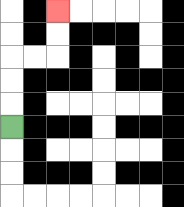{'start': '[0, 5]', 'end': '[2, 0]', 'path_directions': 'U,U,U,R,R,U,U', 'path_coordinates': '[[0, 5], [0, 4], [0, 3], [0, 2], [1, 2], [2, 2], [2, 1], [2, 0]]'}